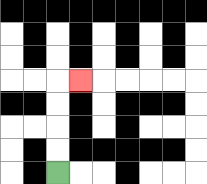{'start': '[2, 7]', 'end': '[3, 3]', 'path_directions': 'U,U,U,U,R', 'path_coordinates': '[[2, 7], [2, 6], [2, 5], [2, 4], [2, 3], [3, 3]]'}